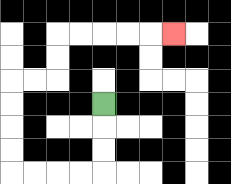{'start': '[4, 4]', 'end': '[7, 1]', 'path_directions': 'D,D,D,L,L,L,L,U,U,U,U,R,R,U,U,R,R,R,R,R', 'path_coordinates': '[[4, 4], [4, 5], [4, 6], [4, 7], [3, 7], [2, 7], [1, 7], [0, 7], [0, 6], [0, 5], [0, 4], [0, 3], [1, 3], [2, 3], [2, 2], [2, 1], [3, 1], [4, 1], [5, 1], [6, 1], [7, 1]]'}